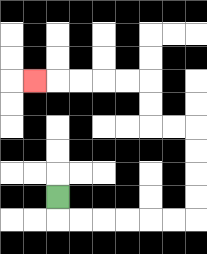{'start': '[2, 8]', 'end': '[1, 3]', 'path_directions': 'D,R,R,R,R,R,R,U,U,U,U,L,L,U,U,L,L,L,L,L', 'path_coordinates': '[[2, 8], [2, 9], [3, 9], [4, 9], [5, 9], [6, 9], [7, 9], [8, 9], [8, 8], [8, 7], [8, 6], [8, 5], [7, 5], [6, 5], [6, 4], [6, 3], [5, 3], [4, 3], [3, 3], [2, 3], [1, 3]]'}